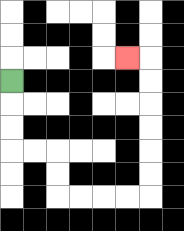{'start': '[0, 3]', 'end': '[5, 2]', 'path_directions': 'D,D,D,R,R,D,D,R,R,R,R,U,U,U,U,U,U,L', 'path_coordinates': '[[0, 3], [0, 4], [0, 5], [0, 6], [1, 6], [2, 6], [2, 7], [2, 8], [3, 8], [4, 8], [5, 8], [6, 8], [6, 7], [6, 6], [6, 5], [6, 4], [6, 3], [6, 2], [5, 2]]'}